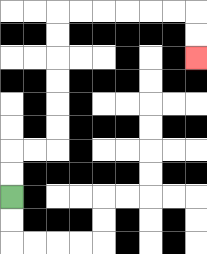{'start': '[0, 8]', 'end': '[8, 2]', 'path_directions': 'U,U,R,R,U,U,U,U,U,U,R,R,R,R,R,R,D,D', 'path_coordinates': '[[0, 8], [0, 7], [0, 6], [1, 6], [2, 6], [2, 5], [2, 4], [2, 3], [2, 2], [2, 1], [2, 0], [3, 0], [4, 0], [5, 0], [6, 0], [7, 0], [8, 0], [8, 1], [8, 2]]'}